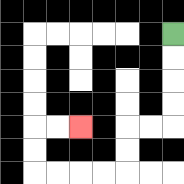{'start': '[7, 1]', 'end': '[3, 5]', 'path_directions': 'D,D,D,D,L,L,D,D,L,L,L,L,U,U,R,R', 'path_coordinates': '[[7, 1], [7, 2], [7, 3], [7, 4], [7, 5], [6, 5], [5, 5], [5, 6], [5, 7], [4, 7], [3, 7], [2, 7], [1, 7], [1, 6], [1, 5], [2, 5], [3, 5]]'}